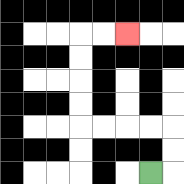{'start': '[6, 7]', 'end': '[5, 1]', 'path_directions': 'R,U,U,L,L,L,L,U,U,U,U,R,R', 'path_coordinates': '[[6, 7], [7, 7], [7, 6], [7, 5], [6, 5], [5, 5], [4, 5], [3, 5], [3, 4], [3, 3], [3, 2], [3, 1], [4, 1], [5, 1]]'}